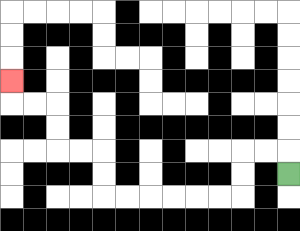{'start': '[12, 7]', 'end': '[0, 3]', 'path_directions': 'U,L,L,D,D,L,L,L,L,L,L,U,U,L,L,U,U,L,L,U', 'path_coordinates': '[[12, 7], [12, 6], [11, 6], [10, 6], [10, 7], [10, 8], [9, 8], [8, 8], [7, 8], [6, 8], [5, 8], [4, 8], [4, 7], [4, 6], [3, 6], [2, 6], [2, 5], [2, 4], [1, 4], [0, 4], [0, 3]]'}